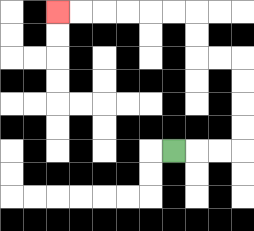{'start': '[7, 6]', 'end': '[2, 0]', 'path_directions': 'R,R,R,U,U,U,U,L,L,U,U,L,L,L,L,L,L', 'path_coordinates': '[[7, 6], [8, 6], [9, 6], [10, 6], [10, 5], [10, 4], [10, 3], [10, 2], [9, 2], [8, 2], [8, 1], [8, 0], [7, 0], [6, 0], [5, 0], [4, 0], [3, 0], [2, 0]]'}